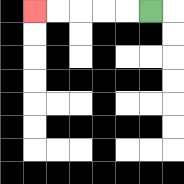{'start': '[6, 0]', 'end': '[1, 0]', 'path_directions': 'L,L,L,L,L', 'path_coordinates': '[[6, 0], [5, 0], [4, 0], [3, 0], [2, 0], [1, 0]]'}